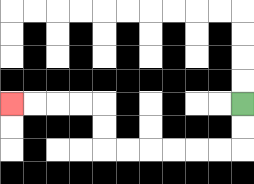{'start': '[10, 4]', 'end': '[0, 4]', 'path_directions': 'D,D,L,L,L,L,L,L,U,U,L,L,L,L', 'path_coordinates': '[[10, 4], [10, 5], [10, 6], [9, 6], [8, 6], [7, 6], [6, 6], [5, 6], [4, 6], [4, 5], [4, 4], [3, 4], [2, 4], [1, 4], [0, 4]]'}